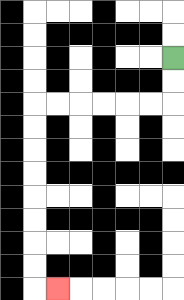{'start': '[7, 2]', 'end': '[2, 12]', 'path_directions': 'D,D,L,L,L,L,L,L,D,D,D,D,D,D,D,D,R', 'path_coordinates': '[[7, 2], [7, 3], [7, 4], [6, 4], [5, 4], [4, 4], [3, 4], [2, 4], [1, 4], [1, 5], [1, 6], [1, 7], [1, 8], [1, 9], [1, 10], [1, 11], [1, 12], [2, 12]]'}